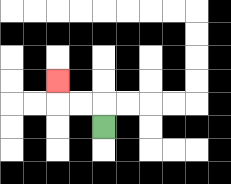{'start': '[4, 5]', 'end': '[2, 3]', 'path_directions': 'U,L,L,U', 'path_coordinates': '[[4, 5], [4, 4], [3, 4], [2, 4], [2, 3]]'}